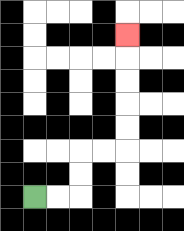{'start': '[1, 8]', 'end': '[5, 1]', 'path_directions': 'R,R,U,U,R,R,U,U,U,U,U', 'path_coordinates': '[[1, 8], [2, 8], [3, 8], [3, 7], [3, 6], [4, 6], [5, 6], [5, 5], [5, 4], [5, 3], [5, 2], [5, 1]]'}